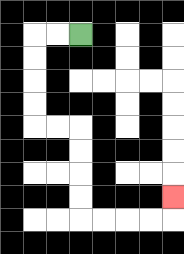{'start': '[3, 1]', 'end': '[7, 8]', 'path_directions': 'L,L,D,D,D,D,R,R,D,D,D,D,R,R,R,R,U', 'path_coordinates': '[[3, 1], [2, 1], [1, 1], [1, 2], [1, 3], [1, 4], [1, 5], [2, 5], [3, 5], [3, 6], [3, 7], [3, 8], [3, 9], [4, 9], [5, 9], [6, 9], [7, 9], [7, 8]]'}